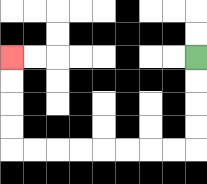{'start': '[8, 2]', 'end': '[0, 2]', 'path_directions': 'D,D,D,D,L,L,L,L,L,L,L,L,U,U,U,U', 'path_coordinates': '[[8, 2], [8, 3], [8, 4], [8, 5], [8, 6], [7, 6], [6, 6], [5, 6], [4, 6], [3, 6], [2, 6], [1, 6], [0, 6], [0, 5], [0, 4], [0, 3], [0, 2]]'}